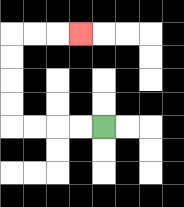{'start': '[4, 5]', 'end': '[3, 1]', 'path_directions': 'L,L,L,L,U,U,U,U,R,R,R', 'path_coordinates': '[[4, 5], [3, 5], [2, 5], [1, 5], [0, 5], [0, 4], [0, 3], [0, 2], [0, 1], [1, 1], [2, 1], [3, 1]]'}